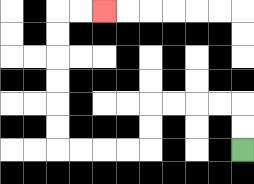{'start': '[10, 6]', 'end': '[4, 0]', 'path_directions': 'U,U,L,L,L,L,D,D,L,L,L,L,U,U,U,U,U,U,R,R', 'path_coordinates': '[[10, 6], [10, 5], [10, 4], [9, 4], [8, 4], [7, 4], [6, 4], [6, 5], [6, 6], [5, 6], [4, 6], [3, 6], [2, 6], [2, 5], [2, 4], [2, 3], [2, 2], [2, 1], [2, 0], [3, 0], [4, 0]]'}